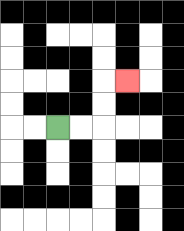{'start': '[2, 5]', 'end': '[5, 3]', 'path_directions': 'R,R,U,U,R', 'path_coordinates': '[[2, 5], [3, 5], [4, 5], [4, 4], [4, 3], [5, 3]]'}